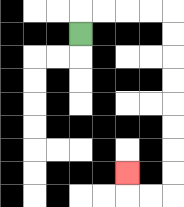{'start': '[3, 1]', 'end': '[5, 7]', 'path_directions': 'U,R,R,R,R,D,D,D,D,D,D,D,D,L,L,U', 'path_coordinates': '[[3, 1], [3, 0], [4, 0], [5, 0], [6, 0], [7, 0], [7, 1], [7, 2], [7, 3], [7, 4], [7, 5], [7, 6], [7, 7], [7, 8], [6, 8], [5, 8], [5, 7]]'}